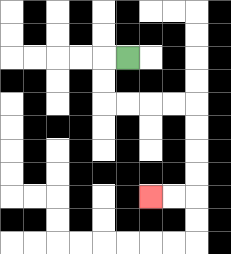{'start': '[5, 2]', 'end': '[6, 8]', 'path_directions': 'L,D,D,R,R,R,R,D,D,D,D,L,L', 'path_coordinates': '[[5, 2], [4, 2], [4, 3], [4, 4], [5, 4], [6, 4], [7, 4], [8, 4], [8, 5], [8, 6], [8, 7], [8, 8], [7, 8], [6, 8]]'}